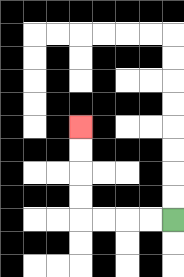{'start': '[7, 9]', 'end': '[3, 5]', 'path_directions': 'L,L,L,L,U,U,U,U', 'path_coordinates': '[[7, 9], [6, 9], [5, 9], [4, 9], [3, 9], [3, 8], [3, 7], [3, 6], [3, 5]]'}